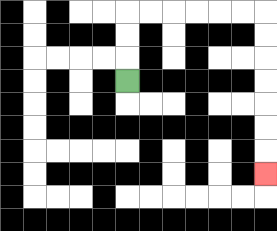{'start': '[5, 3]', 'end': '[11, 7]', 'path_directions': 'U,U,U,R,R,R,R,R,R,D,D,D,D,D,D,D', 'path_coordinates': '[[5, 3], [5, 2], [5, 1], [5, 0], [6, 0], [7, 0], [8, 0], [9, 0], [10, 0], [11, 0], [11, 1], [11, 2], [11, 3], [11, 4], [11, 5], [11, 6], [11, 7]]'}